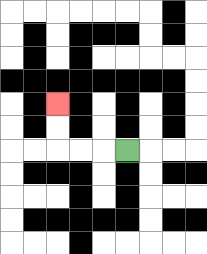{'start': '[5, 6]', 'end': '[2, 4]', 'path_directions': 'L,L,L,U,U', 'path_coordinates': '[[5, 6], [4, 6], [3, 6], [2, 6], [2, 5], [2, 4]]'}